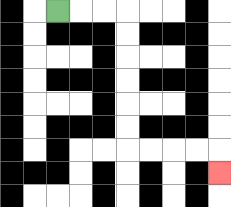{'start': '[2, 0]', 'end': '[9, 7]', 'path_directions': 'R,R,R,D,D,D,D,D,D,R,R,R,R,D', 'path_coordinates': '[[2, 0], [3, 0], [4, 0], [5, 0], [5, 1], [5, 2], [5, 3], [5, 4], [5, 5], [5, 6], [6, 6], [7, 6], [8, 6], [9, 6], [9, 7]]'}